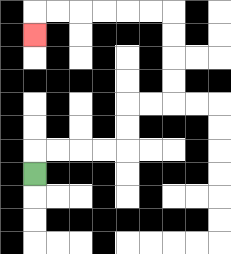{'start': '[1, 7]', 'end': '[1, 1]', 'path_directions': 'U,R,R,R,R,U,U,R,R,U,U,U,U,L,L,L,L,L,L,D', 'path_coordinates': '[[1, 7], [1, 6], [2, 6], [3, 6], [4, 6], [5, 6], [5, 5], [5, 4], [6, 4], [7, 4], [7, 3], [7, 2], [7, 1], [7, 0], [6, 0], [5, 0], [4, 0], [3, 0], [2, 0], [1, 0], [1, 1]]'}